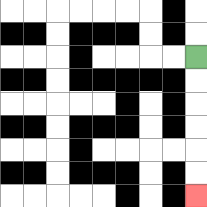{'start': '[8, 2]', 'end': '[8, 8]', 'path_directions': 'D,D,D,D,D,D', 'path_coordinates': '[[8, 2], [8, 3], [8, 4], [8, 5], [8, 6], [8, 7], [8, 8]]'}